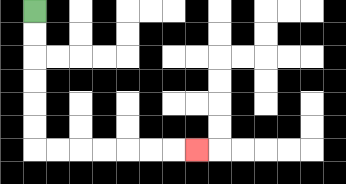{'start': '[1, 0]', 'end': '[8, 6]', 'path_directions': 'D,D,D,D,D,D,R,R,R,R,R,R,R', 'path_coordinates': '[[1, 0], [1, 1], [1, 2], [1, 3], [1, 4], [1, 5], [1, 6], [2, 6], [3, 6], [4, 6], [5, 6], [6, 6], [7, 6], [8, 6]]'}